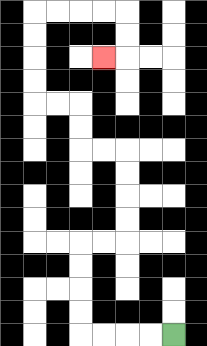{'start': '[7, 14]', 'end': '[4, 2]', 'path_directions': 'L,L,L,L,U,U,U,U,R,R,U,U,U,U,L,L,U,U,L,L,U,U,U,U,R,R,R,R,D,D,L', 'path_coordinates': '[[7, 14], [6, 14], [5, 14], [4, 14], [3, 14], [3, 13], [3, 12], [3, 11], [3, 10], [4, 10], [5, 10], [5, 9], [5, 8], [5, 7], [5, 6], [4, 6], [3, 6], [3, 5], [3, 4], [2, 4], [1, 4], [1, 3], [1, 2], [1, 1], [1, 0], [2, 0], [3, 0], [4, 0], [5, 0], [5, 1], [5, 2], [4, 2]]'}